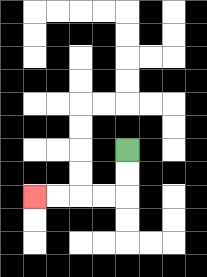{'start': '[5, 6]', 'end': '[1, 8]', 'path_directions': 'D,D,L,L,L,L', 'path_coordinates': '[[5, 6], [5, 7], [5, 8], [4, 8], [3, 8], [2, 8], [1, 8]]'}